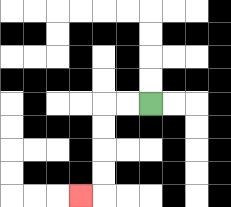{'start': '[6, 4]', 'end': '[3, 8]', 'path_directions': 'L,L,D,D,D,D,L', 'path_coordinates': '[[6, 4], [5, 4], [4, 4], [4, 5], [4, 6], [4, 7], [4, 8], [3, 8]]'}